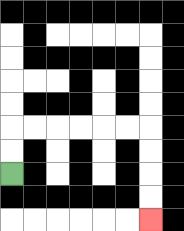{'start': '[0, 7]', 'end': '[6, 9]', 'path_directions': 'U,U,R,R,R,R,R,R,D,D,D,D', 'path_coordinates': '[[0, 7], [0, 6], [0, 5], [1, 5], [2, 5], [3, 5], [4, 5], [5, 5], [6, 5], [6, 6], [6, 7], [6, 8], [6, 9]]'}